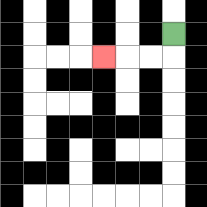{'start': '[7, 1]', 'end': '[4, 2]', 'path_directions': 'D,L,L,L', 'path_coordinates': '[[7, 1], [7, 2], [6, 2], [5, 2], [4, 2]]'}